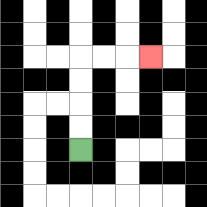{'start': '[3, 6]', 'end': '[6, 2]', 'path_directions': 'U,U,U,U,R,R,R', 'path_coordinates': '[[3, 6], [3, 5], [3, 4], [3, 3], [3, 2], [4, 2], [5, 2], [6, 2]]'}